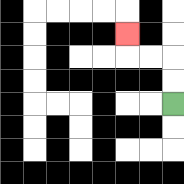{'start': '[7, 4]', 'end': '[5, 1]', 'path_directions': 'U,U,L,L,U', 'path_coordinates': '[[7, 4], [7, 3], [7, 2], [6, 2], [5, 2], [5, 1]]'}